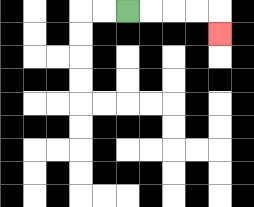{'start': '[5, 0]', 'end': '[9, 1]', 'path_directions': 'R,R,R,R,D', 'path_coordinates': '[[5, 0], [6, 0], [7, 0], [8, 0], [9, 0], [9, 1]]'}